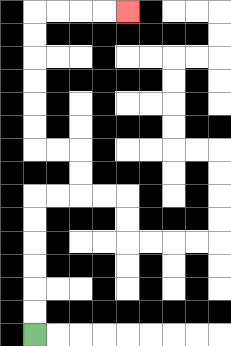{'start': '[1, 14]', 'end': '[5, 0]', 'path_directions': 'U,U,U,U,U,U,R,R,U,U,L,L,U,U,U,U,U,U,R,R,R,R', 'path_coordinates': '[[1, 14], [1, 13], [1, 12], [1, 11], [1, 10], [1, 9], [1, 8], [2, 8], [3, 8], [3, 7], [3, 6], [2, 6], [1, 6], [1, 5], [1, 4], [1, 3], [1, 2], [1, 1], [1, 0], [2, 0], [3, 0], [4, 0], [5, 0]]'}